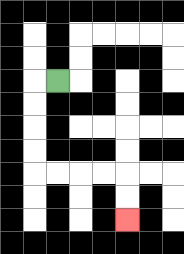{'start': '[2, 3]', 'end': '[5, 9]', 'path_directions': 'L,D,D,D,D,R,R,R,R,D,D', 'path_coordinates': '[[2, 3], [1, 3], [1, 4], [1, 5], [1, 6], [1, 7], [2, 7], [3, 7], [4, 7], [5, 7], [5, 8], [5, 9]]'}